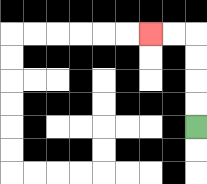{'start': '[8, 5]', 'end': '[6, 1]', 'path_directions': 'U,U,U,U,L,L', 'path_coordinates': '[[8, 5], [8, 4], [8, 3], [8, 2], [8, 1], [7, 1], [6, 1]]'}